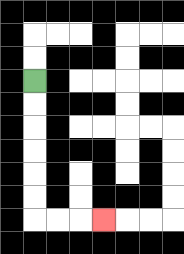{'start': '[1, 3]', 'end': '[4, 9]', 'path_directions': 'D,D,D,D,D,D,R,R,R', 'path_coordinates': '[[1, 3], [1, 4], [1, 5], [1, 6], [1, 7], [1, 8], [1, 9], [2, 9], [3, 9], [4, 9]]'}